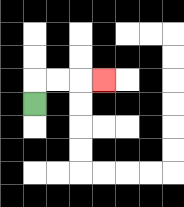{'start': '[1, 4]', 'end': '[4, 3]', 'path_directions': 'U,R,R,R', 'path_coordinates': '[[1, 4], [1, 3], [2, 3], [3, 3], [4, 3]]'}